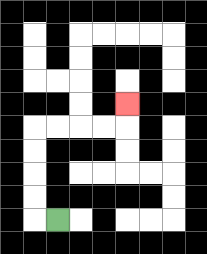{'start': '[2, 9]', 'end': '[5, 4]', 'path_directions': 'L,U,U,U,U,R,R,R,R,U', 'path_coordinates': '[[2, 9], [1, 9], [1, 8], [1, 7], [1, 6], [1, 5], [2, 5], [3, 5], [4, 5], [5, 5], [5, 4]]'}